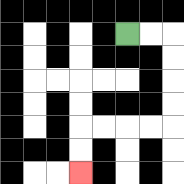{'start': '[5, 1]', 'end': '[3, 7]', 'path_directions': 'R,R,D,D,D,D,L,L,L,L,D,D', 'path_coordinates': '[[5, 1], [6, 1], [7, 1], [7, 2], [7, 3], [7, 4], [7, 5], [6, 5], [5, 5], [4, 5], [3, 5], [3, 6], [3, 7]]'}